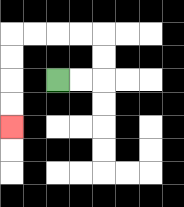{'start': '[2, 3]', 'end': '[0, 5]', 'path_directions': 'R,R,U,U,L,L,L,L,D,D,D,D', 'path_coordinates': '[[2, 3], [3, 3], [4, 3], [4, 2], [4, 1], [3, 1], [2, 1], [1, 1], [0, 1], [0, 2], [0, 3], [0, 4], [0, 5]]'}